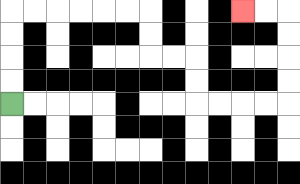{'start': '[0, 4]', 'end': '[10, 0]', 'path_directions': 'U,U,U,U,R,R,R,R,R,R,D,D,R,R,D,D,R,R,R,R,U,U,U,U,L,L', 'path_coordinates': '[[0, 4], [0, 3], [0, 2], [0, 1], [0, 0], [1, 0], [2, 0], [3, 0], [4, 0], [5, 0], [6, 0], [6, 1], [6, 2], [7, 2], [8, 2], [8, 3], [8, 4], [9, 4], [10, 4], [11, 4], [12, 4], [12, 3], [12, 2], [12, 1], [12, 0], [11, 0], [10, 0]]'}